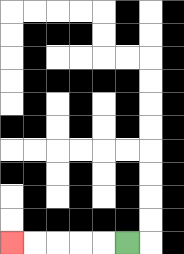{'start': '[5, 10]', 'end': '[0, 10]', 'path_directions': 'L,L,L,L,L', 'path_coordinates': '[[5, 10], [4, 10], [3, 10], [2, 10], [1, 10], [0, 10]]'}